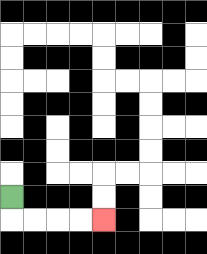{'start': '[0, 8]', 'end': '[4, 9]', 'path_directions': 'D,R,R,R,R', 'path_coordinates': '[[0, 8], [0, 9], [1, 9], [2, 9], [3, 9], [4, 9]]'}